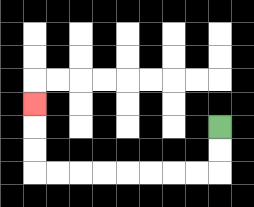{'start': '[9, 5]', 'end': '[1, 4]', 'path_directions': 'D,D,L,L,L,L,L,L,L,L,U,U,U', 'path_coordinates': '[[9, 5], [9, 6], [9, 7], [8, 7], [7, 7], [6, 7], [5, 7], [4, 7], [3, 7], [2, 7], [1, 7], [1, 6], [1, 5], [1, 4]]'}